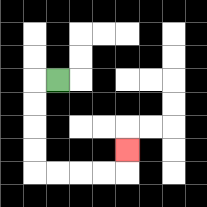{'start': '[2, 3]', 'end': '[5, 6]', 'path_directions': 'L,D,D,D,D,R,R,R,R,U', 'path_coordinates': '[[2, 3], [1, 3], [1, 4], [1, 5], [1, 6], [1, 7], [2, 7], [3, 7], [4, 7], [5, 7], [5, 6]]'}